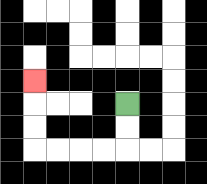{'start': '[5, 4]', 'end': '[1, 3]', 'path_directions': 'D,D,L,L,L,L,U,U,U', 'path_coordinates': '[[5, 4], [5, 5], [5, 6], [4, 6], [3, 6], [2, 6], [1, 6], [1, 5], [1, 4], [1, 3]]'}